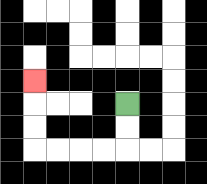{'start': '[5, 4]', 'end': '[1, 3]', 'path_directions': 'D,D,L,L,L,L,U,U,U', 'path_coordinates': '[[5, 4], [5, 5], [5, 6], [4, 6], [3, 6], [2, 6], [1, 6], [1, 5], [1, 4], [1, 3]]'}